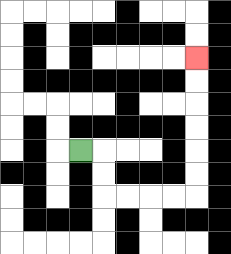{'start': '[3, 6]', 'end': '[8, 2]', 'path_directions': 'R,D,D,R,R,R,R,U,U,U,U,U,U', 'path_coordinates': '[[3, 6], [4, 6], [4, 7], [4, 8], [5, 8], [6, 8], [7, 8], [8, 8], [8, 7], [8, 6], [8, 5], [8, 4], [8, 3], [8, 2]]'}